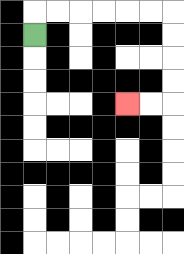{'start': '[1, 1]', 'end': '[5, 4]', 'path_directions': 'U,R,R,R,R,R,R,D,D,D,D,L,L', 'path_coordinates': '[[1, 1], [1, 0], [2, 0], [3, 0], [4, 0], [5, 0], [6, 0], [7, 0], [7, 1], [7, 2], [7, 3], [7, 4], [6, 4], [5, 4]]'}